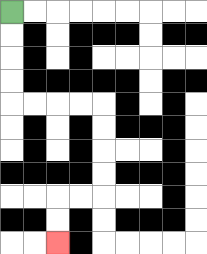{'start': '[0, 0]', 'end': '[2, 10]', 'path_directions': 'D,D,D,D,R,R,R,R,D,D,D,D,L,L,D,D', 'path_coordinates': '[[0, 0], [0, 1], [0, 2], [0, 3], [0, 4], [1, 4], [2, 4], [3, 4], [4, 4], [4, 5], [4, 6], [4, 7], [4, 8], [3, 8], [2, 8], [2, 9], [2, 10]]'}